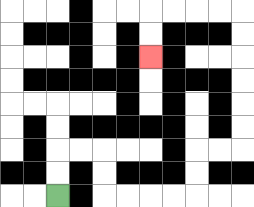{'start': '[2, 8]', 'end': '[6, 2]', 'path_directions': 'U,U,R,R,D,D,R,R,R,R,U,U,R,R,U,U,U,U,U,U,L,L,L,L,D,D', 'path_coordinates': '[[2, 8], [2, 7], [2, 6], [3, 6], [4, 6], [4, 7], [4, 8], [5, 8], [6, 8], [7, 8], [8, 8], [8, 7], [8, 6], [9, 6], [10, 6], [10, 5], [10, 4], [10, 3], [10, 2], [10, 1], [10, 0], [9, 0], [8, 0], [7, 0], [6, 0], [6, 1], [6, 2]]'}